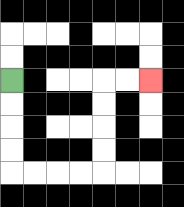{'start': '[0, 3]', 'end': '[6, 3]', 'path_directions': 'D,D,D,D,R,R,R,R,U,U,U,U,R,R', 'path_coordinates': '[[0, 3], [0, 4], [0, 5], [0, 6], [0, 7], [1, 7], [2, 7], [3, 7], [4, 7], [4, 6], [4, 5], [4, 4], [4, 3], [5, 3], [6, 3]]'}